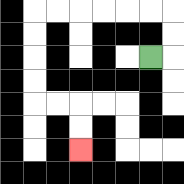{'start': '[6, 2]', 'end': '[3, 6]', 'path_directions': 'R,U,U,L,L,L,L,L,L,D,D,D,D,R,R,D,D', 'path_coordinates': '[[6, 2], [7, 2], [7, 1], [7, 0], [6, 0], [5, 0], [4, 0], [3, 0], [2, 0], [1, 0], [1, 1], [1, 2], [1, 3], [1, 4], [2, 4], [3, 4], [3, 5], [3, 6]]'}